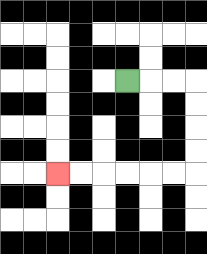{'start': '[5, 3]', 'end': '[2, 7]', 'path_directions': 'R,R,R,D,D,D,D,L,L,L,L,L,L', 'path_coordinates': '[[5, 3], [6, 3], [7, 3], [8, 3], [8, 4], [8, 5], [8, 6], [8, 7], [7, 7], [6, 7], [5, 7], [4, 7], [3, 7], [2, 7]]'}